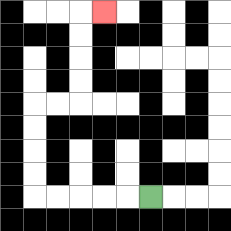{'start': '[6, 8]', 'end': '[4, 0]', 'path_directions': 'L,L,L,L,L,U,U,U,U,R,R,U,U,U,U,R', 'path_coordinates': '[[6, 8], [5, 8], [4, 8], [3, 8], [2, 8], [1, 8], [1, 7], [1, 6], [1, 5], [1, 4], [2, 4], [3, 4], [3, 3], [3, 2], [3, 1], [3, 0], [4, 0]]'}